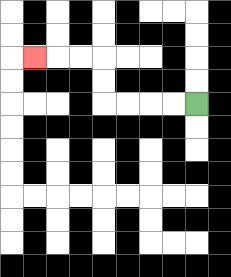{'start': '[8, 4]', 'end': '[1, 2]', 'path_directions': 'L,L,L,L,U,U,L,L,L', 'path_coordinates': '[[8, 4], [7, 4], [6, 4], [5, 4], [4, 4], [4, 3], [4, 2], [3, 2], [2, 2], [1, 2]]'}